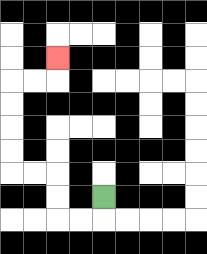{'start': '[4, 8]', 'end': '[2, 2]', 'path_directions': 'D,L,L,U,U,L,L,U,U,U,U,R,R,U', 'path_coordinates': '[[4, 8], [4, 9], [3, 9], [2, 9], [2, 8], [2, 7], [1, 7], [0, 7], [0, 6], [0, 5], [0, 4], [0, 3], [1, 3], [2, 3], [2, 2]]'}